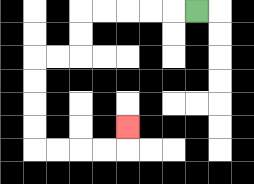{'start': '[8, 0]', 'end': '[5, 5]', 'path_directions': 'L,L,L,L,L,D,D,L,L,D,D,D,D,R,R,R,R,U', 'path_coordinates': '[[8, 0], [7, 0], [6, 0], [5, 0], [4, 0], [3, 0], [3, 1], [3, 2], [2, 2], [1, 2], [1, 3], [1, 4], [1, 5], [1, 6], [2, 6], [3, 6], [4, 6], [5, 6], [5, 5]]'}